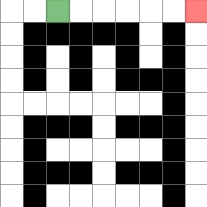{'start': '[2, 0]', 'end': '[8, 0]', 'path_directions': 'R,R,R,R,R,R', 'path_coordinates': '[[2, 0], [3, 0], [4, 0], [5, 0], [6, 0], [7, 0], [8, 0]]'}